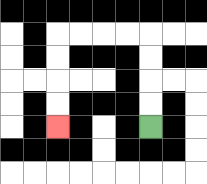{'start': '[6, 5]', 'end': '[2, 5]', 'path_directions': 'U,U,U,U,L,L,L,L,D,D,D,D', 'path_coordinates': '[[6, 5], [6, 4], [6, 3], [6, 2], [6, 1], [5, 1], [4, 1], [3, 1], [2, 1], [2, 2], [2, 3], [2, 4], [2, 5]]'}